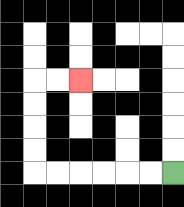{'start': '[7, 7]', 'end': '[3, 3]', 'path_directions': 'L,L,L,L,L,L,U,U,U,U,R,R', 'path_coordinates': '[[7, 7], [6, 7], [5, 7], [4, 7], [3, 7], [2, 7], [1, 7], [1, 6], [1, 5], [1, 4], [1, 3], [2, 3], [3, 3]]'}